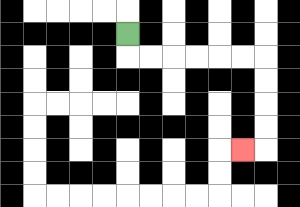{'start': '[5, 1]', 'end': '[10, 6]', 'path_directions': 'D,R,R,R,R,R,R,D,D,D,D,L', 'path_coordinates': '[[5, 1], [5, 2], [6, 2], [7, 2], [8, 2], [9, 2], [10, 2], [11, 2], [11, 3], [11, 4], [11, 5], [11, 6], [10, 6]]'}